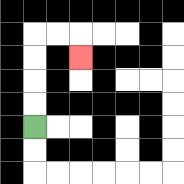{'start': '[1, 5]', 'end': '[3, 2]', 'path_directions': 'U,U,U,U,R,R,D', 'path_coordinates': '[[1, 5], [1, 4], [1, 3], [1, 2], [1, 1], [2, 1], [3, 1], [3, 2]]'}